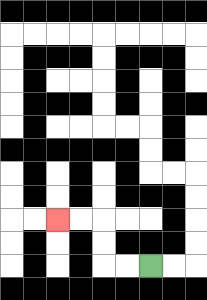{'start': '[6, 11]', 'end': '[2, 9]', 'path_directions': 'L,L,U,U,L,L', 'path_coordinates': '[[6, 11], [5, 11], [4, 11], [4, 10], [4, 9], [3, 9], [2, 9]]'}